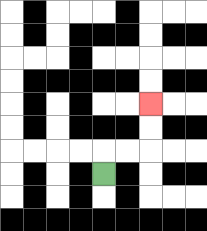{'start': '[4, 7]', 'end': '[6, 4]', 'path_directions': 'U,R,R,U,U', 'path_coordinates': '[[4, 7], [4, 6], [5, 6], [6, 6], [6, 5], [6, 4]]'}